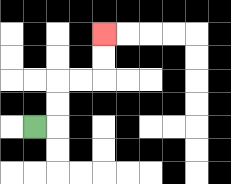{'start': '[1, 5]', 'end': '[4, 1]', 'path_directions': 'R,U,U,R,R,U,U', 'path_coordinates': '[[1, 5], [2, 5], [2, 4], [2, 3], [3, 3], [4, 3], [4, 2], [4, 1]]'}